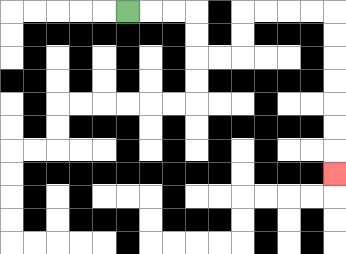{'start': '[5, 0]', 'end': '[14, 7]', 'path_directions': 'R,R,R,D,D,R,R,U,U,R,R,R,R,D,D,D,D,D,D,D', 'path_coordinates': '[[5, 0], [6, 0], [7, 0], [8, 0], [8, 1], [8, 2], [9, 2], [10, 2], [10, 1], [10, 0], [11, 0], [12, 0], [13, 0], [14, 0], [14, 1], [14, 2], [14, 3], [14, 4], [14, 5], [14, 6], [14, 7]]'}